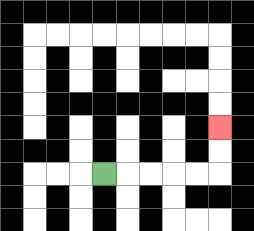{'start': '[4, 7]', 'end': '[9, 5]', 'path_directions': 'R,R,R,R,R,U,U', 'path_coordinates': '[[4, 7], [5, 7], [6, 7], [7, 7], [8, 7], [9, 7], [9, 6], [9, 5]]'}